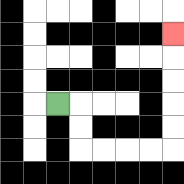{'start': '[2, 4]', 'end': '[7, 1]', 'path_directions': 'R,D,D,R,R,R,R,U,U,U,U,U', 'path_coordinates': '[[2, 4], [3, 4], [3, 5], [3, 6], [4, 6], [5, 6], [6, 6], [7, 6], [7, 5], [7, 4], [7, 3], [7, 2], [7, 1]]'}